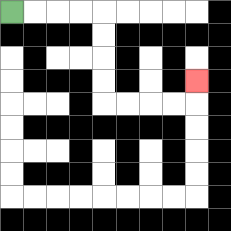{'start': '[0, 0]', 'end': '[8, 3]', 'path_directions': 'R,R,R,R,D,D,D,D,R,R,R,R,U', 'path_coordinates': '[[0, 0], [1, 0], [2, 0], [3, 0], [4, 0], [4, 1], [4, 2], [4, 3], [4, 4], [5, 4], [6, 4], [7, 4], [8, 4], [8, 3]]'}